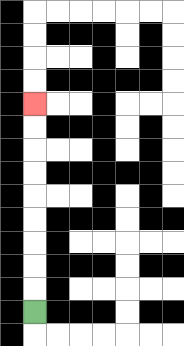{'start': '[1, 13]', 'end': '[1, 4]', 'path_directions': 'U,U,U,U,U,U,U,U,U', 'path_coordinates': '[[1, 13], [1, 12], [1, 11], [1, 10], [1, 9], [1, 8], [1, 7], [1, 6], [1, 5], [1, 4]]'}